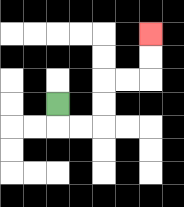{'start': '[2, 4]', 'end': '[6, 1]', 'path_directions': 'D,R,R,U,U,R,R,U,U', 'path_coordinates': '[[2, 4], [2, 5], [3, 5], [4, 5], [4, 4], [4, 3], [5, 3], [6, 3], [6, 2], [6, 1]]'}